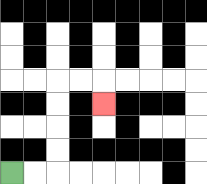{'start': '[0, 7]', 'end': '[4, 4]', 'path_directions': 'R,R,U,U,U,U,R,R,D', 'path_coordinates': '[[0, 7], [1, 7], [2, 7], [2, 6], [2, 5], [2, 4], [2, 3], [3, 3], [4, 3], [4, 4]]'}